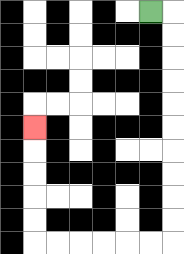{'start': '[6, 0]', 'end': '[1, 5]', 'path_directions': 'R,D,D,D,D,D,D,D,D,D,D,L,L,L,L,L,L,U,U,U,U,U', 'path_coordinates': '[[6, 0], [7, 0], [7, 1], [7, 2], [7, 3], [7, 4], [7, 5], [7, 6], [7, 7], [7, 8], [7, 9], [7, 10], [6, 10], [5, 10], [4, 10], [3, 10], [2, 10], [1, 10], [1, 9], [1, 8], [1, 7], [1, 6], [1, 5]]'}